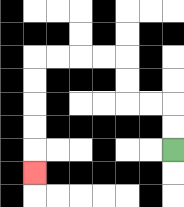{'start': '[7, 6]', 'end': '[1, 7]', 'path_directions': 'U,U,L,L,U,U,L,L,L,L,D,D,D,D,D', 'path_coordinates': '[[7, 6], [7, 5], [7, 4], [6, 4], [5, 4], [5, 3], [5, 2], [4, 2], [3, 2], [2, 2], [1, 2], [1, 3], [1, 4], [1, 5], [1, 6], [1, 7]]'}